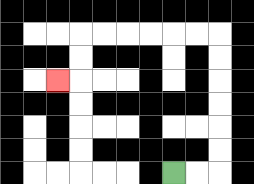{'start': '[7, 7]', 'end': '[2, 3]', 'path_directions': 'R,R,U,U,U,U,U,U,L,L,L,L,L,L,D,D,L', 'path_coordinates': '[[7, 7], [8, 7], [9, 7], [9, 6], [9, 5], [9, 4], [9, 3], [9, 2], [9, 1], [8, 1], [7, 1], [6, 1], [5, 1], [4, 1], [3, 1], [3, 2], [3, 3], [2, 3]]'}